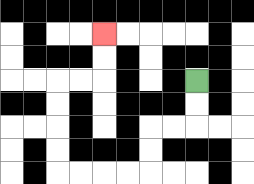{'start': '[8, 3]', 'end': '[4, 1]', 'path_directions': 'D,D,L,L,D,D,L,L,L,L,U,U,U,U,R,R,U,U', 'path_coordinates': '[[8, 3], [8, 4], [8, 5], [7, 5], [6, 5], [6, 6], [6, 7], [5, 7], [4, 7], [3, 7], [2, 7], [2, 6], [2, 5], [2, 4], [2, 3], [3, 3], [4, 3], [4, 2], [4, 1]]'}